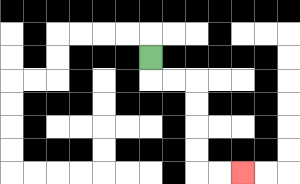{'start': '[6, 2]', 'end': '[10, 7]', 'path_directions': 'D,R,R,D,D,D,D,R,R', 'path_coordinates': '[[6, 2], [6, 3], [7, 3], [8, 3], [8, 4], [8, 5], [8, 6], [8, 7], [9, 7], [10, 7]]'}